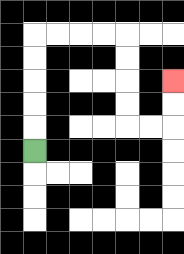{'start': '[1, 6]', 'end': '[7, 3]', 'path_directions': 'U,U,U,U,U,R,R,R,R,D,D,D,D,R,R,U,U', 'path_coordinates': '[[1, 6], [1, 5], [1, 4], [1, 3], [1, 2], [1, 1], [2, 1], [3, 1], [4, 1], [5, 1], [5, 2], [5, 3], [5, 4], [5, 5], [6, 5], [7, 5], [7, 4], [7, 3]]'}